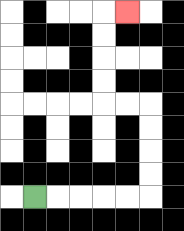{'start': '[1, 8]', 'end': '[5, 0]', 'path_directions': 'R,R,R,R,R,U,U,U,U,L,L,U,U,U,U,R', 'path_coordinates': '[[1, 8], [2, 8], [3, 8], [4, 8], [5, 8], [6, 8], [6, 7], [6, 6], [6, 5], [6, 4], [5, 4], [4, 4], [4, 3], [4, 2], [4, 1], [4, 0], [5, 0]]'}